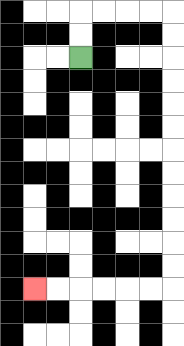{'start': '[3, 2]', 'end': '[1, 12]', 'path_directions': 'U,U,R,R,R,R,D,D,D,D,D,D,D,D,D,D,D,D,L,L,L,L,L,L', 'path_coordinates': '[[3, 2], [3, 1], [3, 0], [4, 0], [5, 0], [6, 0], [7, 0], [7, 1], [7, 2], [7, 3], [7, 4], [7, 5], [7, 6], [7, 7], [7, 8], [7, 9], [7, 10], [7, 11], [7, 12], [6, 12], [5, 12], [4, 12], [3, 12], [2, 12], [1, 12]]'}